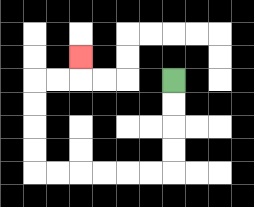{'start': '[7, 3]', 'end': '[3, 2]', 'path_directions': 'D,D,D,D,L,L,L,L,L,L,U,U,U,U,R,R,U', 'path_coordinates': '[[7, 3], [7, 4], [7, 5], [7, 6], [7, 7], [6, 7], [5, 7], [4, 7], [3, 7], [2, 7], [1, 7], [1, 6], [1, 5], [1, 4], [1, 3], [2, 3], [3, 3], [3, 2]]'}